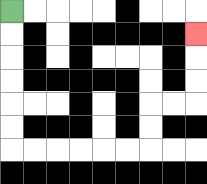{'start': '[0, 0]', 'end': '[8, 1]', 'path_directions': 'D,D,D,D,D,D,R,R,R,R,R,R,U,U,R,R,U,U,U', 'path_coordinates': '[[0, 0], [0, 1], [0, 2], [0, 3], [0, 4], [0, 5], [0, 6], [1, 6], [2, 6], [3, 6], [4, 6], [5, 6], [6, 6], [6, 5], [6, 4], [7, 4], [8, 4], [8, 3], [8, 2], [8, 1]]'}